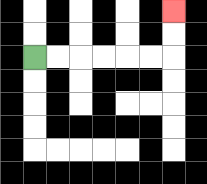{'start': '[1, 2]', 'end': '[7, 0]', 'path_directions': 'R,R,R,R,R,R,U,U', 'path_coordinates': '[[1, 2], [2, 2], [3, 2], [4, 2], [5, 2], [6, 2], [7, 2], [7, 1], [7, 0]]'}